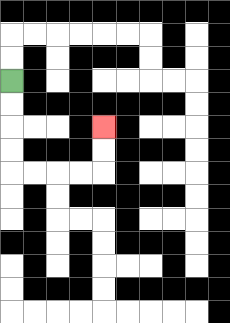{'start': '[0, 3]', 'end': '[4, 5]', 'path_directions': 'D,D,D,D,R,R,R,R,U,U', 'path_coordinates': '[[0, 3], [0, 4], [0, 5], [0, 6], [0, 7], [1, 7], [2, 7], [3, 7], [4, 7], [4, 6], [4, 5]]'}